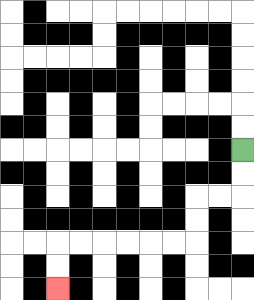{'start': '[10, 6]', 'end': '[2, 12]', 'path_directions': 'D,D,L,L,D,D,L,L,L,L,L,L,D,D', 'path_coordinates': '[[10, 6], [10, 7], [10, 8], [9, 8], [8, 8], [8, 9], [8, 10], [7, 10], [6, 10], [5, 10], [4, 10], [3, 10], [2, 10], [2, 11], [2, 12]]'}